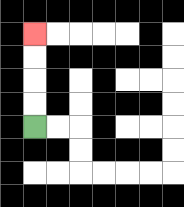{'start': '[1, 5]', 'end': '[1, 1]', 'path_directions': 'U,U,U,U', 'path_coordinates': '[[1, 5], [1, 4], [1, 3], [1, 2], [1, 1]]'}